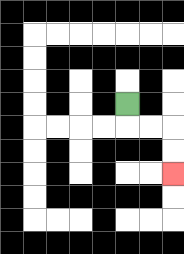{'start': '[5, 4]', 'end': '[7, 7]', 'path_directions': 'D,R,R,D,D', 'path_coordinates': '[[5, 4], [5, 5], [6, 5], [7, 5], [7, 6], [7, 7]]'}